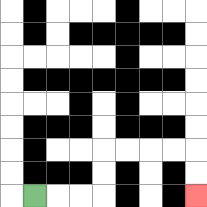{'start': '[1, 8]', 'end': '[8, 8]', 'path_directions': 'R,R,R,U,U,R,R,R,R,D,D', 'path_coordinates': '[[1, 8], [2, 8], [3, 8], [4, 8], [4, 7], [4, 6], [5, 6], [6, 6], [7, 6], [8, 6], [8, 7], [8, 8]]'}